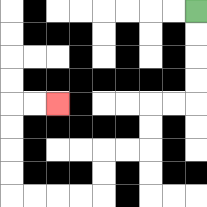{'start': '[8, 0]', 'end': '[2, 4]', 'path_directions': 'D,D,D,D,L,L,D,D,L,L,D,D,L,L,L,L,U,U,U,U,R,R', 'path_coordinates': '[[8, 0], [8, 1], [8, 2], [8, 3], [8, 4], [7, 4], [6, 4], [6, 5], [6, 6], [5, 6], [4, 6], [4, 7], [4, 8], [3, 8], [2, 8], [1, 8], [0, 8], [0, 7], [0, 6], [0, 5], [0, 4], [1, 4], [2, 4]]'}